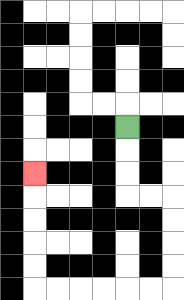{'start': '[5, 5]', 'end': '[1, 7]', 'path_directions': 'D,D,D,R,R,D,D,D,D,L,L,L,L,L,L,U,U,U,U,U', 'path_coordinates': '[[5, 5], [5, 6], [5, 7], [5, 8], [6, 8], [7, 8], [7, 9], [7, 10], [7, 11], [7, 12], [6, 12], [5, 12], [4, 12], [3, 12], [2, 12], [1, 12], [1, 11], [1, 10], [1, 9], [1, 8], [1, 7]]'}